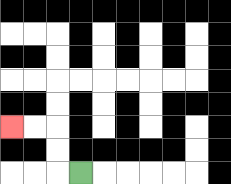{'start': '[3, 7]', 'end': '[0, 5]', 'path_directions': 'L,U,U,L,L', 'path_coordinates': '[[3, 7], [2, 7], [2, 6], [2, 5], [1, 5], [0, 5]]'}